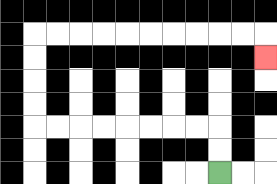{'start': '[9, 7]', 'end': '[11, 2]', 'path_directions': 'U,U,L,L,L,L,L,L,L,L,U,U,U,U,R,R,R,R,R,R,R,R,R,R,D', 'path_coordinates': '[[9, 7], [9, 6], [9, 5], [8, 5], [7, 5], [6, 5], [5, 5], [4, 5], [3, 5], [2, 5], [1, 5], [1, 4], [1, 3], [1, 2], [1, 1], [2, 1], [3, 1], [4, 1], [5, 1], [6, 1], [7, 1], [8, 1], [9, 1], [10, 1], [11, 1], [11, 2]]'}